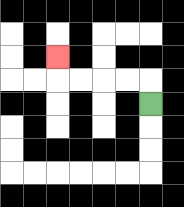{'start': '[6, 4]', 'end': '[2, 2]', 'path_directions': 'U,L,L,L,L,U', 'path_coordinates': '[[6, 4], [6, 3], [5, 3], [4, 3], [3, 3], [2, 3], [2, 2]]'}